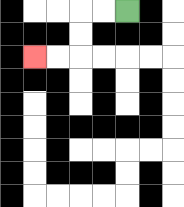{'start': '[5, 0]', 'end': '[1, 2]', 'path_directions': 'L,L,D,D,L,L', 'path_coordinates': '[[5, 0], [4, 0], [3, 0], [3, 1], [3, 2], [2, 2], [1, 2]]'}